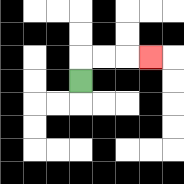{'start': '[3, 3]', 'end': '[6, 2]', 'path_directions': 'U,R,R,R', 'path_coordinates': '[[3, 3], [3, 2], [4, 2], [5, 2], [6, 2]]'}